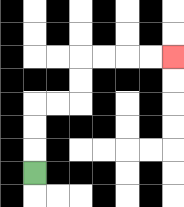{'start': '[1, 7]', 'end': '[7, 2]', 'path_directions': 'U,U,U,R,R,U,U,R,R,R,R', 'path_coordinates': '[[1, 7], [1, 6], [1, 5], [1, 4], [2, 4], [3, 4], [3, 3], [3, 2], [4, 2], [5, 2], [6, 2], [7, 2]]'}